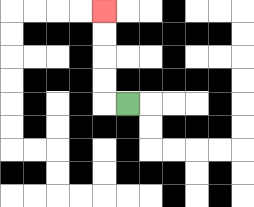{'start': '[5, 4]', 'end': '[4, 0]', 'path_directions': 'L,U,U,U,U', 'path_coordinates': '[[5, 4], [4, 4], [4, 3], [4, 2], [4, 1], [4, 0]]'}